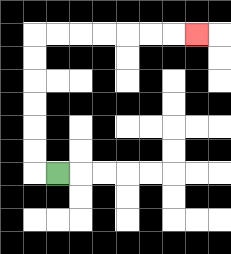{'start': '[2, 7]', 'end': '[8, 1]', 'path_directions': 'L,U,U,U,U,U,U,R,R,R,R,R,R,R', 'path_coordinates': '[[2, 7], [1, 7], [1, 6], [1, 5], [1, 4], [1, 3], [1, 2], [1, 1], [2, 1], [3, 1], [4, 1], [5, 1], [6, 1], [7, 1], [8, 1]]'}